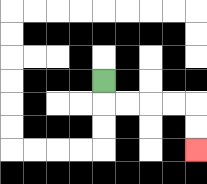{'start': '[4, 3]', 'end': '[8, 6]', 'path_directions': 'D,R,R,R,R,D,D', 'path_coordinates': '[[4, 3], [4, 4], [5, 4], [6, 4], [7, 4], [8, 4], [8, 5], [8, 6]]'}